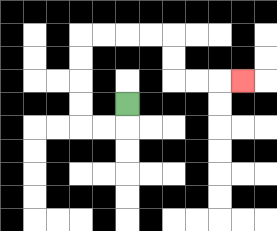{'start': '[5, 4]', 'end': '[10, 3]', 'path_directions': 'D,L,L,U,U,U,U,R,R,R,R,D,D,R,R,R', 'path_coordinates': '[[5, 4], [5, 5], [4, 5], [3, 5], [3, 4], [3, 3], [3, 2], [3, 1], [4, 1], [5, 1], [6, 1], [7, 1], [7, 2], [7, 3], [8, 3], [9, 3], [10, 3]]'}